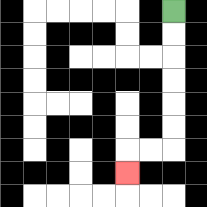{'start': '[7, 0]', 'end': '[5, 7]', 'path_directions': 'D,D,D,D,D,D,L,L,D', 'path_coordinates': '[[7, 0], [7, 1], [7, 2], [7, 3], [7, 4], [7, 5], [7, 6], [6, 6], [5, 6], [5, 7]]'}